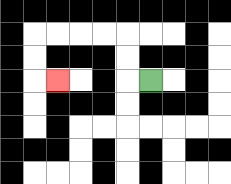{'start': '[6, 3]', 'end': '[2, 3]', 'path_directions': 'L,U,U,L,L,L,L,D,D,R', 'path_coordinates': '[[6, 3], [5, 3], [5, 2], [5, 1], [4, 1], [3, 1], [2, 1], [1, 1], [1, 2], [1, 3], [2, 3]]'}